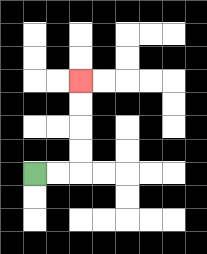{'start': '[1, 7]', 'end': '[3, 3]', 'path_directions': 'R,R,U,U,U,U', 'path_coordinates': '[[1, 7], [2, 7], [3, 7], [3, 6], [3, 5], [3, 4], [3, 3]]'}